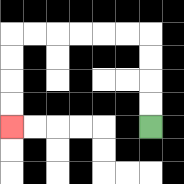{'start': '[6, 5]', 'end': '[0, 5]', 'path_directions': 'U,U,U,U,L,L,L,L,L,L,D,D,D,D', 'path_coordinates': '[[6, 5], [6, 4], [6, 3], [6, 2], [6, 1], [5, 1], [4, 1], [3, 1], [2, 1], [1, 1], [0, 1], [0, 2], [0, 3], [0, 4], [0, 5]]'}